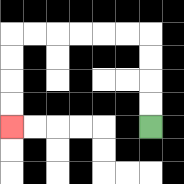{'start': '[6, 5]', 'end': '[0, 5]', 'path_directions': 'U,U,U,U,L,L,L,L,L,L,D,D,D,D', 'path_coordinates': '[[6, 5], [6, 4], [6, 3], [6, 2], [6, 1], [5, 1], [4, 1], [3, 1], [2, 1], [1, 1], [0, 1], [0, 2], [0, 3], [0, 4], [0, 5]]'}